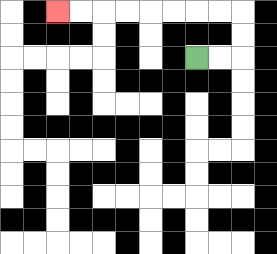{'start': '[8, 2]', 'end': '[2, 0]', 'path_directions': 'R,R,U,U,L,L,L,L,L,L,L,L', 'path_coordinates': '[[8, 2], [9, 2], [10, 2], [10, 1], [10, 0], [9, 0], [8, 0], [7, 0], [6, 0], [5, 0], [4, 0], [3, 0], [2, 0]]'}